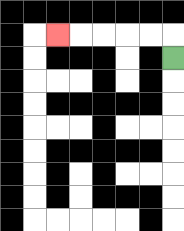{'start': '[7, 2]', 'end': '[2, 1]', 'path_directions': 'U,L,L,L,L,L', 'path_coordinates': '[[7, 2], [7, 1], [6, 1], [5, 1], [4, 1], [3, 1], [2, 1]]'}